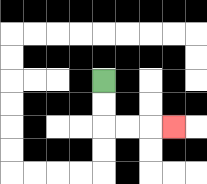{'start': '[4, 3]', 'end': '[7, 5]', 'path_directions': 'D,D,R,R,R', 'path_coordinates': '[[4, 3], [4, 4], [4, 5], [5, 5], [6, 5], [7, 5]]'}